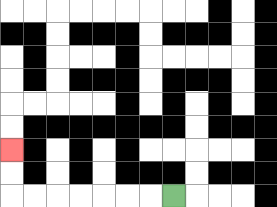{'start': '[7, 8]', 'end': '[0, 6]', 'path_directions': 'L,L,L,L,L,L,L,U,U', 'path_coordinates': '[[7, 8], [6, 8], [5, 8], [4, 8], [3, 8], [2, 8], [1, 8], [0, 8], [0, 7], [0, 6]]'}